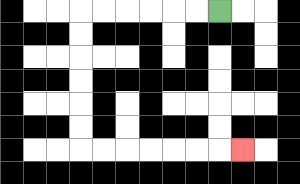{'start': '[9, 0]', 'end': '[10, 6]', 'path_directions': 'L,L,L,L,L,L,D,D,D,D,D,D,R,R,R,R,R,R,R', 'path_coordinates': '[[9, 0], [8, 0], [7, 0], [6, 0], [5, 0], [4, 0], [3, 0], [3, 1], [3, 2], [3, 3], [3, 4], [3, 5], [3, 6], [4, 6], [5, 6], [6, 6], [7, 6], [8, 6], [9, 6], [10, 6]]'}